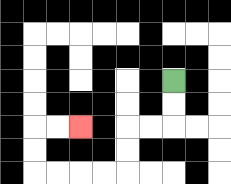{'start': '[7, 3]', 'end': '[3, 5]', 'path_directions': 'D,D,L,L,D,D,L,L,L,L,U,U,R,R', 'path_coordinates': '[[7, 3], [7, 4], [7, 5], [6, 5], [5, 5], [5, 6], [5, 7], [4, 7], [3, 7], [2, 7], [1, 7], [1, 6], [1, 5], [2, 5], [3, 5]]'}